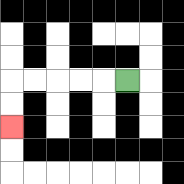{'start': '[5, 3]', 'end': '[0, 5]', 'path_directions': 'L,L,L,L,L,D,D', 'path_coordinates': '[[5, 3], [4, 3], [3, 3], [2, 3], [1, 3], [0, 3], [0, 4], [0, 5]]'}